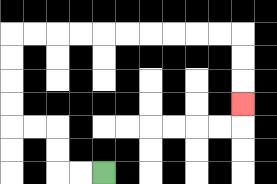{'start': '[4, 7]', 'end': '[10, 4]', 'path_directions': 'L,L,U,U,L,L,U,U,U,U,R,R,R,R,R,R,R,R,R,R,D,D,D', 'path_coordinates': '[[4, 7], [3, 7], [2, 7], [2, 6], [2, 5], [1, 5], [0, 5], [0, 4], [0, 3], [0, 2], [0, 1], [1, 1], [2, 1], [3, 1], [4, 1], [5, 1], [6, 1], [7, 1], [8, 1], [9, 1], [10, 1], [10, 2], [10, 3], [10, 4]]'}